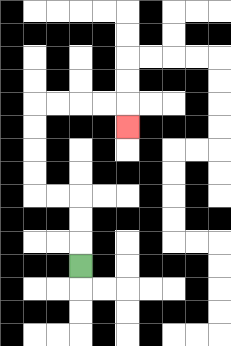{'start': '[3, 11]', 'end': '[5, 5]', 'path_directions': 'U,U,U,L,L,U,U,U,U,R,R,R,R,D', 'path_coordinates': '[[3, 11], [3, 10], [3, 9], [3, 8], [2, 8], [1, 8], [1, 7], [1, 6], [1, 5], [1, 4], [2, 4], [3, 4], [4, 4], [5, 4], [5, 5]]'}